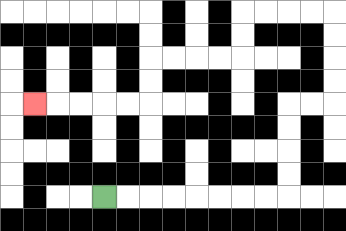{'start': '[4, 8]', 'end': '[1, 4]', 'path_directions': 'R,R,R,R,R,R,R,R,U,U,U,U,R,R,U,U,U,U,L,L,L,L,D,D,L,L,L,L,D,D,L,L,L,L,L', 'path_coordinates': '[[4, 8], [5, 8], [6, 8], [7, 8], [8, 8], [9, 8], [10, 8], [11, 8], [12, 8], [12, 7], [12, 6], [12, 5], [12, 4], [13, 4], [14, 4], [14, 3], [14, 2], [14, 1], [14, 0], [13, 0], [12, 0], [11, 0], [10, 0], [10, 1], [10, 2], [9, 2], [8, 2], [7, 2], [6, 2], [6, 3], [6, 4], [5, 4], [4, 4], [3, 4], [2, 4], [1, 4]]'}